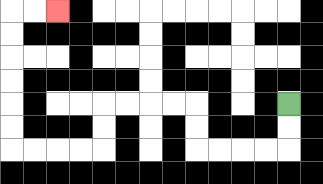{'start': '[12, 4]', 'end': '[2, 0]', 'path_directions': 'D,D,L,L,L,L,U,U,L,L,L,L,D,D,L,L,L,L,U,U,U,U,U,U,R,R', 'path_coordinates': '[[12, 4], [12, 5], [12, 6], [11, 6], [10, 6], [9, 6], [8, 6], [8, 5], [8, 4], [7, 4], [6, 4], [5, 4], [4, 4], [4, 5], [4, 6], [3, 6], [2, 6], [1, 6], [0, 6], [0, 5], [0, 4], [0, 3], [0, 2], [0, 1], [0, 0], [1, 0], [2, 0]]'}